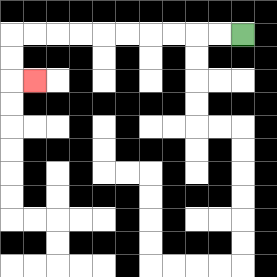{'start': '[10, 1]', 'end': '[1, 3]', 'path_directions': 'L,L,L,L,L,L,L,L,L,L,D,D,R', 'path_coordinates': '[[10, 1], [9, 1], [8, 1], [7, 1], [6, 1], [5, 1], [4, 1], [3, 1], [2, 1], [1, 1], [0, 1], [0, 2], [0, 3], [1, 3]]'}